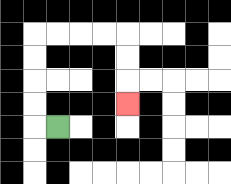{'start': '[2, 5]', 'end': '[5, 4]', 'path_directions': 'L,U,U,U,U,R,R,R,R,D,D,D', 'path_coordinates': '[[2, 5], [1, 5], [1, 4], [1, 3], [1, 2], [1, 1], [2, 1], [3, 1], [4, 1], [5, 1], [5, 2], [5, 3], [5, 4]]'}